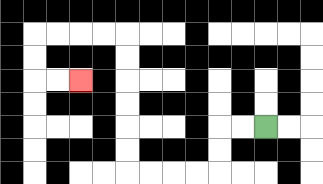{'start': '[11, 5]', 'end': '[3, 3]', 'path_directions': 'L,L,D,D,L,L,L,L,U,U,U,U,U,U,L,L,L,L,D,D,R,R', 'path_coordinates': '[[11, 5], [10, 5], [9, 5], [9, 6], [9, 7], [8, 7], [7, 7], [6, 7], [5, 7], [5, 6], [5, 5], [5, 4], [5, 3], [5, 2], [5, 1], [4, 1], [3, 1], [2, 1], [1, 1], [1, 2], [1, 3], [2, 3], [3, 3]]'}